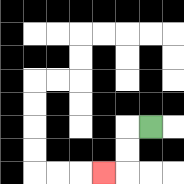{'start': '[6, 5]', 'end': '[4, 7]', 'path_directions': 'L,D,D,L', 'path_coordinates': '[[6, 5], [5, 5], [5, 6], [5, 7], [4, 7]]'}